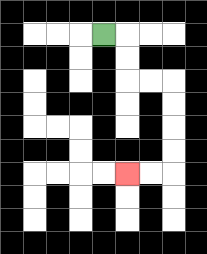{'start': '[4, 1]', 'end': '[5, 7]', 'path_directions': 'R,D,D,R,R,D,D,D,D,L,L', 'path_coordinates': '[[4, 1], [5, 1], [5, 2], [5, 3], [6, 3], [7, 3], [7, 4], [7, 5], [7, 6], [7, 7], [6, 7], [5, 7]]'}